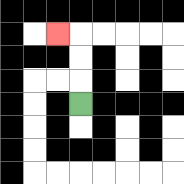{'start': '[3, 4]', 'end': '[2, 1]', 'path_directions': 'U,U,U,L', 'path_coordinates': '[[3, 4], [3, 3], [3, 2], [3, 1], [2, 1]]'}